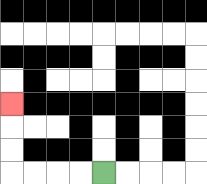{'start': '[4, 7]', 'end': '[0, 4]', 'path_directions': 'L,L,L,L,U,U,U', 'path_coordinates': '[[4, 7], [3, 7], [2, 7], [1, 7], [0, 7], [0, 6], [0, 5], [0, 4]]'}